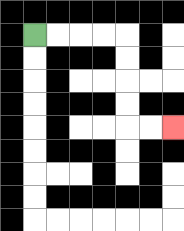{'start': '[1, 1]', 'end': '[7, 5]', 'path_directions': 'R,R,R,R,D,D,D,D,R,R', 'path_coordinates': '[[1, 1], [2, 1], [3, 1], [4, 1], [5, 1], [5, 2], [5, 3], [5, 4], [5, 5], [6, 5], [7, 5]]'}